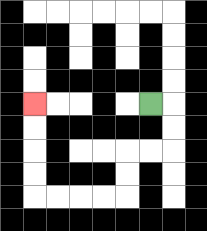{'start': '[6, 4]', 'end': '[1, 4]', 'path_directions': 'R,D,D,L,L,D,D,L,L,L,L,U,U,U,U', 'path_coordinates': '[[6, 4], [7, 4], [7, 5], [7, 6], [6, 6], [5, 6], [5, 7], [5, 8], [4, 8], [3, 8], [2, 8], [1, 8], [1, 7], [1, 6], [1, 5], [1, 4]]'}